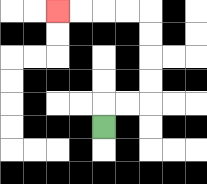{'start': '[4, 5]', 'end': '[2, 0]', 'path_directions': 'U,R,R,U,U,U,U,L,L,L,L', 'path_coordinates': '[[4, 5], [4, 4], [5, 4], [6, 4], [6, 3], [6, 2], [6, 1], [6, 0], [5, 0], [4, 0], [3, 0], [2, 0]]'}